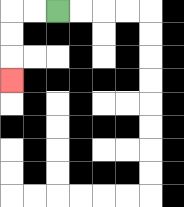{'start': '[2, 0]', 'end': '[0, 3]', 'path_directions': 'L,L,D,D,D', 'path_coordinates': '[[2, 0], [1, 0], [0, 0], [0, 1], [0, 2], [0, 3]]'}